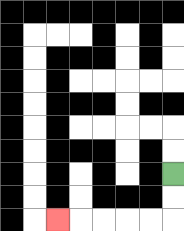{'start': '[7, 7]', 'end': '[2, 9]', 'path_directions': 'D,D,L,L,L,L,L', 'path_coordinates': '[[7, 7], [7, 8], [7, 9], [6, 9], [5, 9], [4, 9], [3, 9], [2, 9]]'}